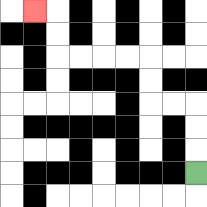{'start': '[8, 7]', 'end': '[1, 0]', 'path_directions': 'U,U,U,L,L,U,U,L,L,L,L,U,U,L', 'path_coordinates': '[[8, 7], [8, 6], [8, 5], [8, 4], [7, 4], [6, 4], [6, 3], [6, 2], [5, 2], [4, 2], [3, 2], [2, 2], [2, 1], [2, 0], [1, 0]]'}